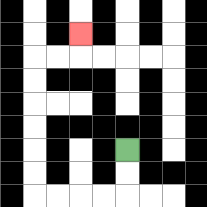{'start': '[5, 6]', 'end': '[3, 1]', 'path_directions': 'D,D,L,L,L,L,U,U,U,U,U,U,R,R,U', 'path_coordinates': '[[5, 6], [5, 7], [5, 8], [4, 8], [3, 8], [2, 8], [1, 8], [1, 7], [1, 6], [1, 5], [1, 4], [1, 3], [1, 2], [2, 2], [3, 2], [3, 1]]'}